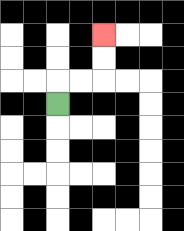{'start': '[2, 4]', 'end': '[4, 1]', 'path_directions': 'U,R,R,U,U', 'path_coordinates': '[[2, 4], [2, 3], [3, 3], [4, 3], [4, 2], [4, 1]]'}